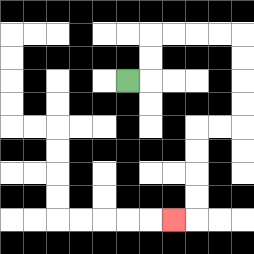{'start': '[5, 3]', 'end': '[7, 9]', 'path_directions': 'R,U,U,R,R,R,R,D,D,D,D,L,L,D,D,D,D,L', 'path_coordinates': '[[5, 3], [6, 3], [6, 2], [6, 1], [7, 1], [8, 1], [9, 1], [10, 1], [10, 2], [10, 3], [10, 4], [10, 5], [9, 5], [8, 5], [8, 6], [8, 7], [8, 8], [8, 9], [7, 9]]'}